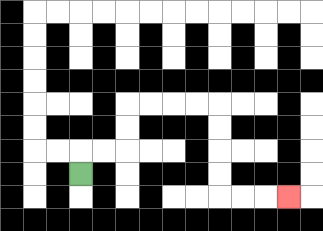{'start': '[3, 7]', 'end': '[12, 8]', 'path_directions': 'U,R,R,U,U,R,R,R,R,D,D,D,D,R,R,R', 'path_coordinates': '[[3, 7], [3, 6], [4, 6], [5, 6], [5, 5], [5, 4], [6, 4], [7, 4], [8, 4], [9, 4], [9, 5], [9, 6], [9, 7], [9, 8], [10, 8], [11, 8], [12, 8]]'}